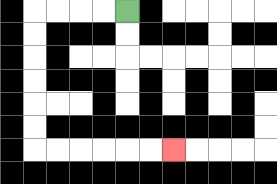{'start': '[5, 0]', 'end': '[7, 6]', 'path_directions': 'L,L,L,L,D,D,D,D,D,D,R,R,R,R,R,R', 'path_coordinates': '[[5, 0], [4, 0], [3, 0], [2, 0], [1, 0], [1, 1], [1, 2], [1, 3], [1, 4], [1, 5], [1, 6], [2, 6], [3, 6], [4, 6], [5, 6], [6, 6], [7, 6]]'}